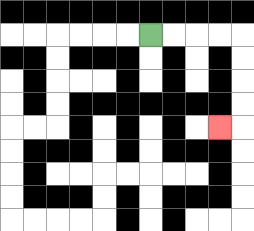{'start': '[6, 1]', 'end': '[9, 5]', 'path_directions': 'R,R,R,R,D,D,D,D,L', 'path_coordinates': '[[6, 1], [7, 1], [8, 1], [9, 1], [10, 1], [10, 2], [10, 3], [10, 4], [10, 5], [9, 5]]'}